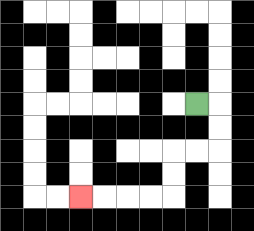{'start': '[8, 4]', 'end': '[3, 8]', 'path_directions': 'R,D,D,L,L,D,D,L,L,L,L', 'path_coordinates': '[[8, 4], [9, 4], [9, 5], [9, 6], [8, 6], [7, 6], [7, 7], [7, 8], [6, 8], [5, 8], [4, 8], [3, 8]]'}